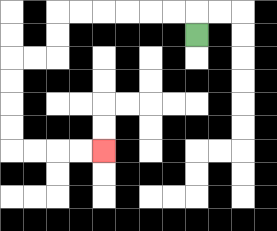{'start': '[8, 1]', 'end': '[4, 6]', 'path_directions': 'U,L,L,L,L,L,L,D,D,L,L,D,D,D,D,R,R,R,R', 'path_coordinates': '[[8, 1], [8, 0], [7, 0], [6, 0], [5, 0], [4, 0], [3, 0], [2, 0], [2, 1], [2, 2], [1, 2], [0, 2], [0, 3], [0, 4], [0, 5], [0, 6], [1, 6], [2, 6], [3, 6], [4, 6]]'}